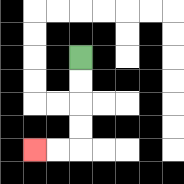{'start': '[3, 2]', 'end': '[1, 6]', 'path_directions': 'D,D,D,D,L,L', 'path_coordinates': '[[3, 2], [3, 3], [3, 4], [3, 5], [3, 6], [2, 6], [1, 6]]'}